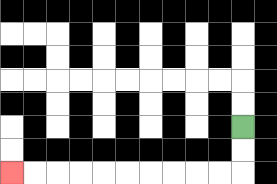{'start': '[10, 5]', 'end': '[0, 7]', 'path_directions': 'D,D,L,L,L,L,L,L,L,L,L,L', 'path_coordinates': '[[10, 5], [10, 6], [10, 7], [9, 7], [8, 7], [7, 7], [6, 7], [5, 7], [4, 7], [3, 7], [2, 7], [1, 7], [0, 7]]'}